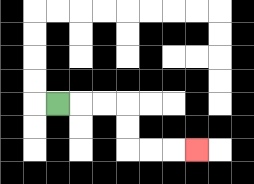{'start': '[2, 4]', 'end': '[8, 6]', 'path_directions': 'R,R,R,D,D,R,R,R', 'path_coordinates': '[[2, 4], [3, 4], [4, 4], [5, 4], [5, 5], [5, 6], [6, 6], [7, 6], [8, 6]]'}